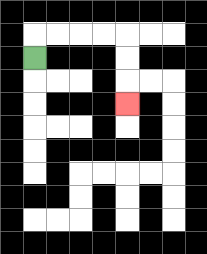{'start': '[1, 2]', 'end': '[5, 4]', 'path_directions': 'U,R,R,R,R,D,D,D', 'path_coordinates': '[[1, 2], [1, 1], [2, 1], [3, 1], [4, 1], [5, 1], [5, 2], [5, 3], [5, 4]]'}